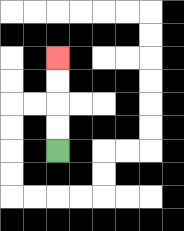{'start': '[2, 6]', 'end': '[2, 2]', 'path_directions': 'U,U,U,U', 'path_coordinates': '[[2, 6], [2, 5], [2, 4], [2, 3], [2, 2]]'}